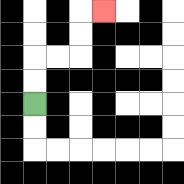{'start': '[1, 4]', 'end': '[4, 0]', 'path_directions': 'U,U,R,R,U,U,R', 'path_coordinates': '[[1, 4], [1, 3], [1, 2], [2, 2], [3, 2], [3, 1], [3, 0], [4, 0]]'}